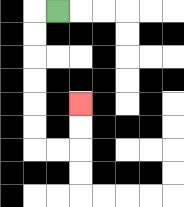{'start': '[2, 0]', 'end': '[3, 4]', 'path_directions': 'L,D,D,D,D,D,D,R,R,U,U', 'path_coordinates': '[[2, 0], [1, 0], [1, 1], [1, 2], [1, 3], [1, 4], [1, 5], [1, 6], [2, 6], [3, 6], [3, 5], [3, 4]]'}